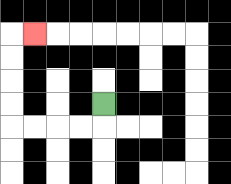{'start': '[4, 4]', 'end': '[1, 1]', 'path_directions': 'D,L,L,L,L,U,U,U,U,R', 'path_coordinates': '[[4, 4], [4, 5], [3, 5], [2, 5], [1, 5], [0, 5], [0, 4], [0, 3], [0, 2], [0, 1], [1, 1]]'}